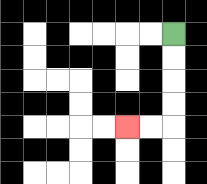{'start': '[7, 1]', 'end': '[5, 5]', 'path_directions': 'D,D,D,D,L,L', 'path_coordinates': '[[7, 1], [7, 2], [7, 3], [7, 4], [7, 5], [6, 5], [5, 5]]'}